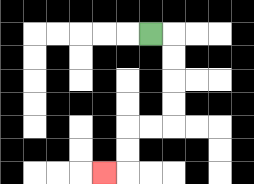{'start': '[6, 1]', 'end': '[4, 7]', 'path_directions': 'R,D,D,D,D,L,L,D,D,L', 'path_coordinates': '[[6, 1], [7, 1], [7, 2], [7, 3], [7, 4], [7, 5], [6, 5], [5, 5], [5, 6], [5, 7], [4, 7]]'}